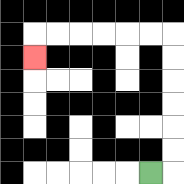{'start': '[6, 7]', 'end': '[1, 2]', 'path_directions': 'R,U,U,U,U,U,U,L,L,L,L,L,L,D', 'path_coordinates': '[[6, 7], [7, 7], [7, 6], [7, 5], [7, 4], [7, 3], [7, 2], [7, 1], [6, 1], [5, 1], [4, 1], [3, 1], [2, 1], [1, 1], [1, 2]]'}